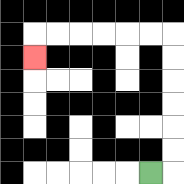{'start': '[6, 7]', 'end': '[1, 2]', 'path_directions': 'R,U,U,U,U,U,U,L,L,L,L,L,L,D', 'path_coordinates': '[[6, 7], [7, 7], [7, 6], [7, 5], [7, 4], [7, 3], [7, 2], [7, 1], [6, 1], [5, 1], [4, 1], [3, 1], [2, 1], [1, 1], [1, 2]]'}